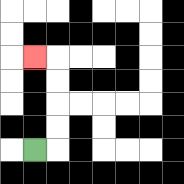{'start': '[1, 6]', 'end': '[1, 2]', 'path_directions': 'R,U,U,U,U,L', 'path_coordinates': '[[1, 6], [2, 6], [2, 5], [2, 4], [2, 3], [2, 2], [1, 2]]'}